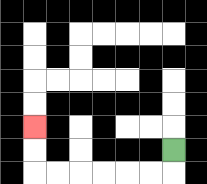{'start': '[7, 6]', 'end': '[1, 5]', 'path_directions': 'D,L,L,L,L,L,L,U,U', 'path_coordinates': '[[7, 6], [7, 7], [6, 7], [5, 7], [4, 7], [3, 7], [2, 7], [1, 7], [1, 6], [1, 5]]'}